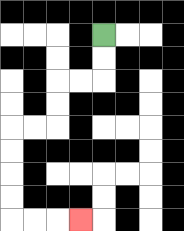{'start': '[4, 1]', 'end': '[3, 9]', 'path_directions': 'D,D,L,L,D,D,L,L,D,D,D,D,R,R,R', 'path_coordinates': '[[4, 1], [4, 2], [4, 3], [3, 3], [2, 3], [2, 4], [2, 5], [1, 5], [0, 5], [0, 6], [0, 7], [0, 8], [0, 9], [1, 9], [2, 9], [3, 9]]'}